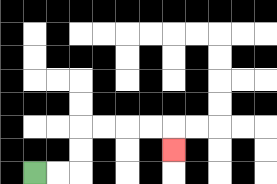{'start': '[1, 7]', 'end': '[7, 6]', 'path_directions': 'R,R,U,U,R,R,R,R,D', 'path_coordinates': '[[1, 7], [2, 7], [3, 7], [3, 6], [3, 5], [4, 5], [5, 5], [6, 5], [7, 5], [7, 6]]'}